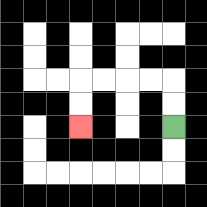{'start': '[7, 5]', 'end': '[3, 5]', 'path_directions': 'U,U,L,L,L,L,D,D', 'path_coordinates': '[[7, 5], [7, 4], [7, 3], [6, 3], [5, 3], [4, 3], [3, 3], [3, 4], [3, 5]]'}